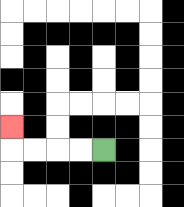{'start': '[4, 6]', 'end': '[0, 5]', 'path_directions': 'L,L,L,L,U', 'path_coordinates': '[[4, 6], [3, 6], [2, 6], [1, 6], [0, 6], [0, 5]]'}